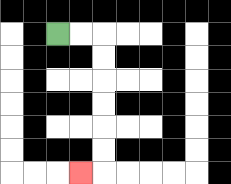{'start': '[2, 1]', 'end': '[3, 7]', 'path_directions': 'R,R,D,D,D,D,D,D,L', 'path_coordinates': '[[2, 1], [3, 1], [4, 1], [4, 2], [4, 3], [4, 4], [4, 5], [4, 6], [4, 7], [3, 7]]'}